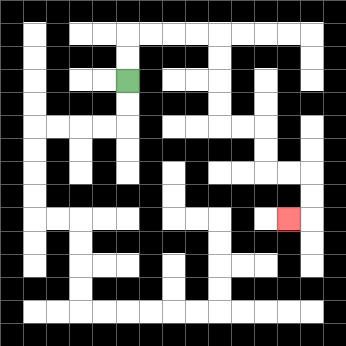{'start': '[5, 3]', 'end': '[12, 9]', 'path_directions': 'U,U,R,R,R,R,D,D,D,D,R,R,D,D,R,R,D,D,L', 'path_coordinates': '[[5, 3], [5, 2], [5, 1], [6, 1], [7, 1], [8, 1], [9, 1], [9, 2], [9, 3], [9, 4], [9, 5], [10, 5], [11, 5], [11, 6], [11, 7], [12, 7], [13, 7], [13, 8], [13, 9], [12, 9]]'}